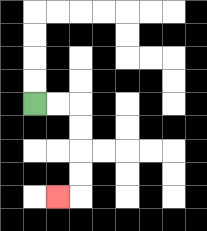{'start': '[1, 4]', 'end': '[2, 8]', 'path_directions': 'R,R,D,D,D,D,L', 'path_coordinates': '[[1, 4], [2, 4], [3, 4], [3, 5], [3, 6], [3, 7], [3, 8], [2, 8]]'}